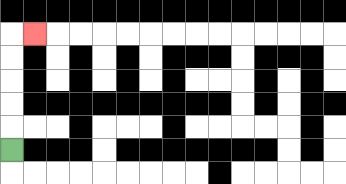{'start': '[0, 6]', 'end': '[1, 1]', 'path_directions': 'U,U,U,U,U,R', 'path_coordinates': '[[0, 6], [0, 5], [0, 4], [0, 3], [0, 2], [0, 1], [1, 1]]'}